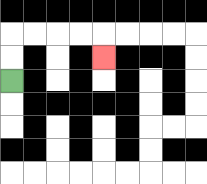{'start': '[0, 3]', 'end': '[4, 2]', 'path_directions': 'U,U,R,R,R,R,D', 'path_coordinates': '[[0, 3], [0, 2], [0, 1], [1, 1], [2, 1], [3, 1], [4, 1], [4, 2]]'}